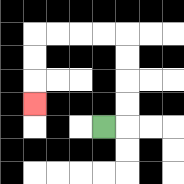{'start': '[4, 5]', 'end': '[1, 4]', 'path_directions': 'R,U,U,U,U,L,L,L,L,D,D,D', 'path_coordinates': '[[4, 5], [5, 5], [5, 4], [5, 3], [5, 2], [5, 1], [4, 1], [3, 1], [2, 1], [1, 1], [1, 2], [1, 3], [1, 4]]'}